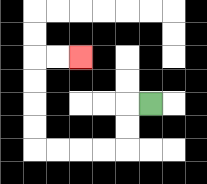{'start': '[6, 4]', 'end': '[3, 2]', 'path_directions': 'L,D,D,L,L,L,L,U,U,U,U,R,R', 'path_coordinates': '[[6, 4], [5, 4], [5, 5], [5, 6], [4, 6], [3, 6], [2, 6], [1, 6], [1, 5], [1, 4], [1, 3], [1, 2], [2, 2], [3, 2]]'}